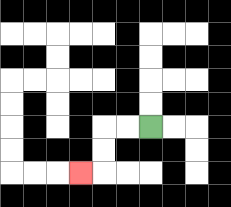{'start': '[6, 5]', 'end': '[3, 7]', 'path_directions': 'L,L,D,D,L', 'path_coordinates': '[[6, 5], [5, 5], [4, 5], [4, 6], [4, 7], [3, 7]]'}